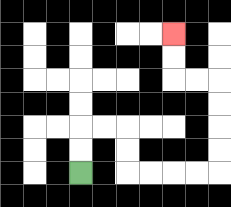{'start': '[3, 7]', 'end': '[7, 1]', 'path_directions': 'U,U,R,R,D,D,R,R,R,R,U,U,U,U,L,L,U,U', 'path_coordinates': '[[3, 7], [3, 6], [3, 5], [4, 5], [5, 5], [5, 6], [5, 7], [6, 7], [7, 7], [8, 7], [9, 7], [9, 6], [9, 5], [9, 4], [9, 3], [8, 3], [7, 3], [7, 2], [7, 1]]'}